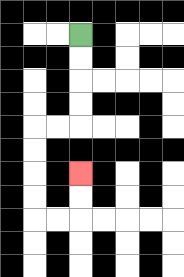{'start': '[3, 1]', 'end': '[3, 7]', 'path_directions': 'D,D,D,D,L,L,D,D,D,D,R,R,U,U', 'path_coordinates': '[[3, 1], [3, 2], [3, 3], [3, 4], [3, 5], [2, 5], [1, 5], [1, 6], [1, 7], [1, 8], [1, 9], [2, 9], [3, 9], [3, 8], [3, 7]]'}